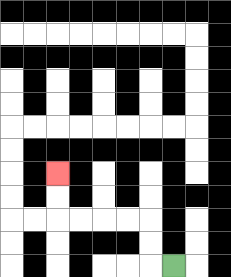{'start': '[7, 11]', 'end': '[2, 7]', 'path_directions': 'L,U,U,L,L,L,L,U,U', 'path_coordinates': '[[7, 11], [6, 11], [6, 10], [6, 9], [5, 9], [4, 9], [3, 9], [2, 9], [2, 8], [2, 7]]'}